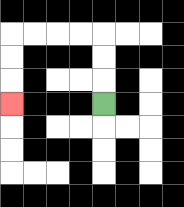{'start': '[4, 4]', 'end': '[0, 4]', 'path_directions': 'U,U,U,L,L,L,L,D,D,D', 'path_coordinates': '[[4, 4], [4, 3], [4, 2], [4, 1], [3, 1], [2, 1], [1, 1], [0, 1], [0, 2], [0, 3], [0, 4]]'}